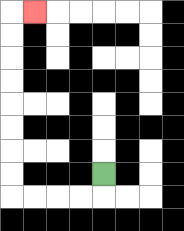{'start': '[4, 7]', 'end': '[1, 0]', 'path_directions': 'D,L,L,L,L,U,U,U,U,U,U,U,U,R', 'path_coordinates': '[[4, 7], [4, 8], [3, 8], [2, 8], [1, 8], [0, 8], [0, 7], [0, 6], [0, 5], [0, 4], [0, 3], [0, 2], [0, 1], [0, 0], [1, 0]]'}